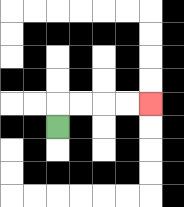{'start': '[2, 5]', 'end': '[6, 4]', 'path_directions': 'U,R,R,R,R', 'path_coordinates': '[[2, 5], [2, 4], [3, 4], [4, 4], [5, 4], [6, 4]]'}